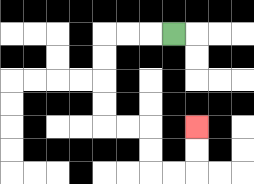{'start': '[7, 1]', 'end': '[8, 5]', 'path_directions': 'L,L,L,D,D,D,D,R,R,D,D,R,R,U,U', 'path_coordinates': '[[7, 1], [6, 1], [5, 1], [4, 1], [4, 2], [4, 3], [4, 4], [4, 5], [5, 5], [6, 5], [6, 6], [6, 7], [7, 7], [8, 7], [8, 6], [8, 5]]'}